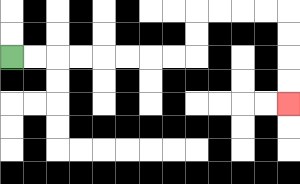{'start': '[0, 2]', 'end': '[12, 4]', 'path_directions': 'R,R,R,R,R,R,R,R,U,U,R,R,R,R,D,D,D,D', 'path_coordinates': '[[0, 2], [1, 2], [2, 2], [3, 2], [4, 2], [5, 2], [6, 2], [7, 2], [8, 2], [8, 1], [8, 0], [9, 0], [10, 0], [11, 0], [12, 0], [12, 1], [12, 2], [12, 3], [12, 4]]'}